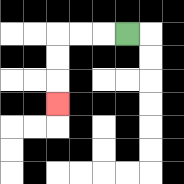{'start': '[5, 1]', 'end': '[2, 4]', 'path_directions': 'L,L,L,D,D,D', 'path_coordinates': '[[5, 1], [4, 1], [3, 1], [2, 1], [2, 2], [2, 3], [2, 4]]'}